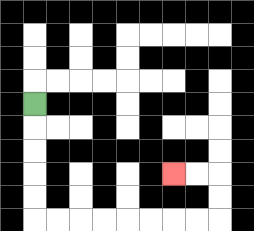{'start': '[1, 4]', 'end': '[7, 7]', 'path_directions': 'D,D,D,D,D,R,R,R,R,R,R,R,R,U,U,L,L', 'path_coordinates': '[[1, 4], [1, 5], [1, 6], [1, 7], [1, 8], [1, 9], [2, 9], [3, 9], [4, 9], [5, 9], [6, 9], [7, 9], [8, 9], [9, 9], [9, 8], [9, 7], [8, 7], [7, 7]]'}